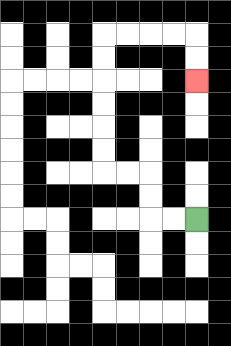{'start': '[8, 9]', 'end': '[8, 3]', 'path_directions': 'L,L,U,U,L,L,U,U,U,U,U,U,R,R,R,R,D,D', 'path_coordinates': '[[8, 9], [7, 9], [6, 9], [6, 8], [6, 7], [5, 7], [4, 7], [4, 6], [4, 5], [4, 4], [4, 3], [4, 2], [4, 1], [5, 1], [6, 1], [7, 1], [8, 1], [8, 2], [8, 3]]'}